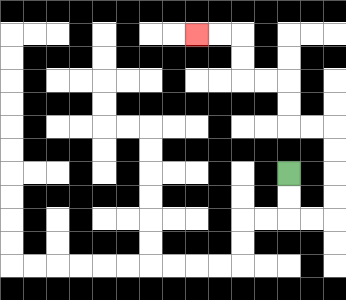{'start': '[12, 7]', 'end': '[8, 1]', 'path_directions': 'D,D,R,R,U,U,U,U,L,L,U,U,L,L,U,U,L,L', 'path_coordinates': '[[12, 7], [12, 8], [12, 9], [13, 9], [14, 9], [14, 8], [14, 7], [14, 6], [14, 5], [13, 5], [12, 5], [12, 4], [12, 3], [11, 3], [10, 3], [10, 2], [10, 1], [9, 1], [8, 1]]'}